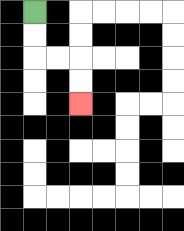{'start': '[1, 0]', 'end': '[3, 4]', 'path_directions': 'D,D,R,R,D,D', 'path_coordinates': '[[1, 0], [1, 1], [1, 2], [2, 2], [3, 2], [3, 3], [3, 4]]'}